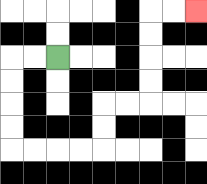{'start': '[2, 2]', 'end': '[8, 0]', 'path_directions': 'L,L,D,D,D,D,R,R,R,R,U,U,R,R,U,U,U,U,R,R', 'path_coordinates': '[[2, 2], [1, 2], [0, 2], [0, 3], [0, 4], [0, 5], [0, 6], [1, 6], [2, 6], [3, 6], [4, 6], [4, 5], [4, 4], [5, 4], [6, 4], [6, 3], [6, 2], [6, 1], [6, 0], [7, 0], [8, 0]]'}